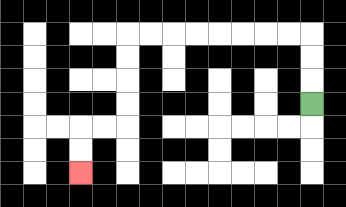{'start': '[13, 4]', 'end': '[3, 7]', 'path_directions': 'U,U,U,L,L,L,L,L,L,L,L,D,D,D,D,L,L,D,D', 'path_coordinates': '[[13, 4], [13, 3], [13, 2], [13, 1], [12, 1], [11, 1], [10, 1], [9, 1], [8, 1], [7, 1], [6, 1], [5, 1], [5, 2], [5, 3], [5, 4], [5, 5], [4, 5], [3, 5], [3, 6], [3, 7]]'}